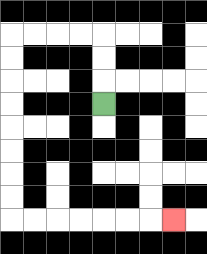{'start': '[4, 4]', 'end': '[7, 9]', 'path_directions': 'U,U,U,L,L,L,L,D,D,D,D,D,D,D,D,R,R,R,R,R,R,R', 'path_coordinates': '[[4, 4], [4, 3], [4, 2], [4, 1], [3, 1], [2, 1], [1, 1], [0, 1], [0, 2], [0, 3], [0, 4], [0, 5], [0, 6], [0, 7], [0, 8], [0, 9], [1, 9], [2, 9], [3, 9], [4, 9], [5, 9], [6, 9], [7, 9]]'}